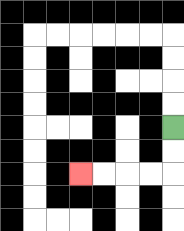{'start': '[7, 5]', 'end': '[3, 7]', 'path_directions': 'D,D,L,L,L,L', 'path_coordinates': '[[7, 5], [7, 6], [7, 7], [6, 7], [5, 7], [4, 7], [3, 7]]'}